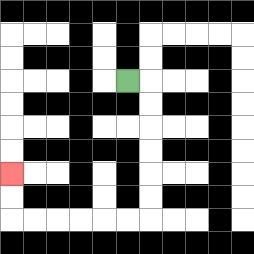{'start': '[5, 3]', 'end': '[0, 7]', 'path_directions': 'R,D,D,D,D,D,D,L,L,L,L,L,L,U,U', 'path_coordinates': '[[5, 3], [6, 3], [6, 4], [6, 5], [6, 6], [6, 7], [6, 8], [6, 9], [5, 9], [4, 9], [3, 9], [2, 9], [1, 9], [0, 9], [0, 8], [0, 7]]'}